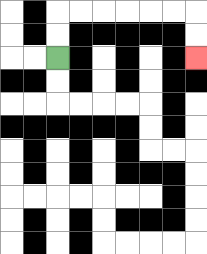{'start': '[2, 2]', 'end': '[8, 2]', 'path_directions': 'U,U,R,R,R,R,R,R,D,D', 'path_coordinates': '[[2, 2], [2, 1], [2, 0], [3, 0], [4, 0], [5, 0], [6, 0], [7, 0], [8, 0], [8, 1], [8, 2]]'}